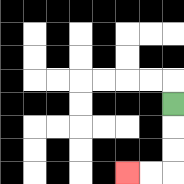{'start': '[7, 4]', 'end': '[5, 7]', 'path_directions': 'D,D,D,L,L', 'path_coordinates': '[[7, 4], [7, 5], [7, 6], [7, 7], [6, 7], [5, 7]]'}